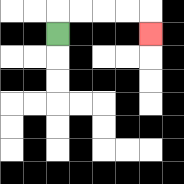{'start': '[2, 1]', 'end': '[6, 1]', 'path_directions': 'U,R,R,R,R,D', 'path_coordinates': '[[2, 1], [2, 0], [3, 0], [4, 0], [5, 0], [6, 0], [6, 1]]'}